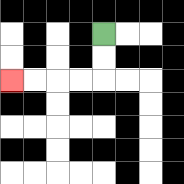{'start': '[4, 1]', 'end': '[0, 3]', 'path_directions': 'D,D,L,L,L,L', 'path_coordinates': '[[4, 1], [4, 2], [4, 3], [3, 3], [2, 3], [1, 3], [0, 3]]'}